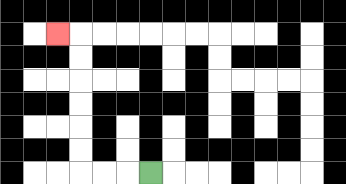{'start': '[6, 7]', 'end': '[2, 1]', 'path_directions': 'L,L,L,U,U,U,U,U,U,L', 'path_coordinates': '[[6, 7], [5, 7], [4, 7], [3, 7], [3, 6], [3, 5], [3, 4], [3, 3], [3, 2], [3, 1], [2, 1]]'}